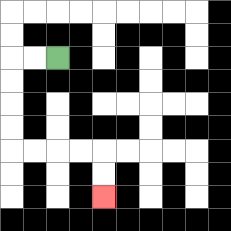{'start': '[2, 2]', 'end': '[4, 8]', 'path_directions': 'L,L,D,D,D,D,R,R,R,R,D,D', 'path_coordinates': '[[2, 2], [1, 2], [0, 2], [0, 3], [0, 4], [0, 5], [0, 6], [1, 6], [2, 6], [3, 6], [4, 6], [4, 7], [4, 8]]'}